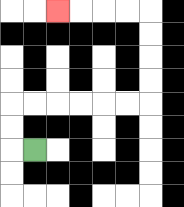{'start': '[1, 6]', 'end': '[2, 0]', 'path_directions': 'L,U,U,R,R,R,R,R,R,U,U,U,U,L,L,L,L', 'path_coordinates': '[[1, 6], [0, 6], [0, 5], [0, 4], [1, 4], [2, 4], [3, 4], [4, 4], [5, 4], [6, 4], [6, 3], [6, 2], [6, 1], [6, 0], [5, 0], [4, 0], [3, 0], [2, 0]]'}